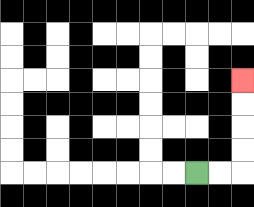{'start': '[8, 7]', 'end': '[10, 3]', 'path_directions': 'R,R,U,U,U,U', 'path_coordinates': '[[8, 7], [9, 7], [10, 7], [10, 6], [10, 5], [10, 4], [10, 3]]'}